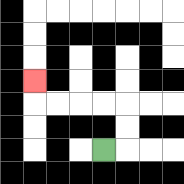{'start': '[4, 6]', 'end': '[1, 3]', 'path_directions': 'R,U,U,L,L,L,L,U', 'path_coordinates': '[[4, 6], [5, 6], [5, 5], [5, 4], [4, 4], [3, 4], [2, 4], [1, 4], [1, 3]]'}